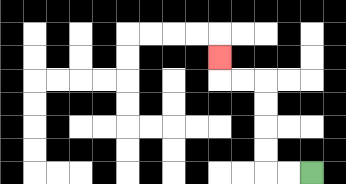{'start': '[13, 7]', 'end': '[9, 2]', 'path_directions': 'L,L,U,U,U,U,L,L,U', 'path_coordinates': '[[13, 7], [12, 7], [11, 7], [11, 6], [11, 5], [11, 4], [11, 3], [10, 3], [9, 3], [9, 2]]'}